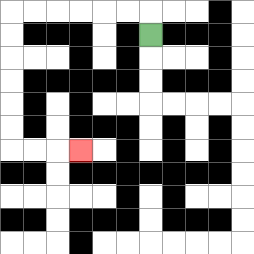{'start': '[6, 1]', 'end': '[3, 6]', 'path_directions': 'U,L,L,L,L,L,L,D,D,D,D,D,D,R,R,R', 'path_coordinates': '[[6, 1], [6, 0], [5, 0], [4, 0], [3, 0], [2, 0], [1, 0], [0, 0], [0, 1], [0, 2], [0, 3], [0, 4], [0, 5], [0, 6], [1, 6], [2, 6], [3, 6]]'}